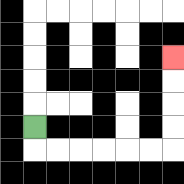{'start': '[1, 5]', 'end': '[7, 2]', 'path_directions': 'D,R,R,R,R,R,R,U,U,U,U', 'path_coordinates': '[[1, 5], [1, 6], [2, 6], [3, 6], [4, 6], [5, 6], [6, 6], [7, 6], [7, 5], [7, 4], [7, 3], [7, 2]]'}